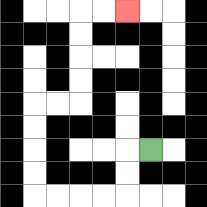{'start': '[6, 6]', 'end': '[5, 0]', 'path_directions': 'L,D,D,L,L,L,L,U,U,U,U,R,R,U,U,U,U,R,R', 'path_coordinates': '[[6, 6], [5, 6], [5, 7], [5, 8], [4, 8], [3, 8], [2, 8], [1, 8], [1, 7], [1, 6], [1, 5], [1, 4], [2, 4], [3, 4], [3, 3], [3, 2], [3, 1], [3, 0], [4, 0], [5, 0]]'}